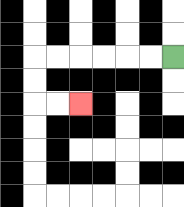{'start': '[7, 2]', 'end': '[3, 4]', 'path_directions': 'L,L,L,L,L,L,D,D,R,R', 'path_coordinates': '[[7, 2], [6, 2], [5, 2], [4, 2], [3, 2], [2, 2], [1, 2], [1, 3], [1, 4], [2, 4], [3, 4]]'}